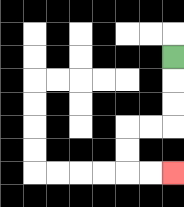{'start': '[7, 2]', 'end': '[7, 7]', 'path_directions': 'D,D,D,L,L,D,D,R,R', 'path_coordinates': '[[7, 2], [7, 3], [7, 4], [7, 5], [6, 5], [5, 5], [5, 6], [5, 7], [6, 7], [7, 7]]'}